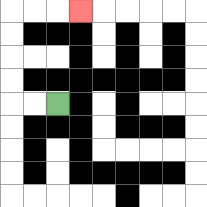{'start': '[2, 4]', 'end': '[3, 0]', 'path_directions': 'L,L,U,U,U,U,R,R,R', 'path_coordinates': '[[2, 4], [1, 4], [0, 4], [0, 3], [0, 2], [0, 1], [0, 0], [1, 0], [2, 0], [3, 0]]'}